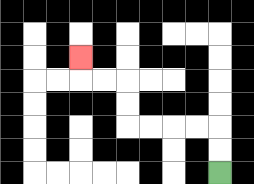{'start': '[9, 7]', 'end': '[3, 2]', 'path_directions': 'U,U,L,L,L,L,U,U,L,L,U', 'path_coordinates': '[[9, 7], [9, 6], [9, 5], [8, 5], [7, 5], [6, 5], [5, 5], [5, 4], [5, 3], [4, 3], [3, 3], [3, 2]]'}